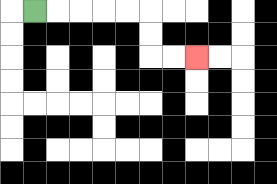{'start': '[1, 0]', 'end': '[8, 2]', 'path_directions': 'R,R,R,R,R,D,D,R,R', 'path_coordinates': '[[1, 0], [2, 0], [3, 0], [4, 0], [5, 0], [6, 0], [6, 1], [6, 2], [7, 2], [8, 2]]'}